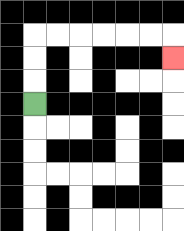{'start': '[1, 4]', 'end': '[7, 2]', 'path_directions': 'U,U,U,R,R,R,R,R,R,D', 'path_coordinates': '[[1, 4], [1, 3], [1, 2], [1, 1], [2, 1], [3, 1], [4, 1], [5, 1], [6, 1], [7, 1], [7, 2]]'}